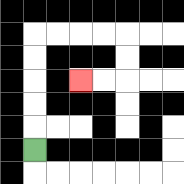{'start': '[1, 6]', 'end': '[3, 3]', 'path_directions': 'U,U,U,U,U,R,R,R,R,D,D,L,L', 'path_coordinates': '[[1, 6], [1, 5], [1, 4], [1, 3], [1, 2], [1, 1], [2, 1], [3, 1], [4, 1], [5, 1], [5, 2], [5, 3], [4, 3], [3, 3]]'}